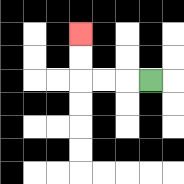{'start': '[6, 3]', 'end': '[3, 1]', 'path_directions': 'L,L,L,U,U', 'path_coordinates': '[[6, 3], [5, 3], [4, 3], [3, 3], [3, 2], [3, 1]]'}